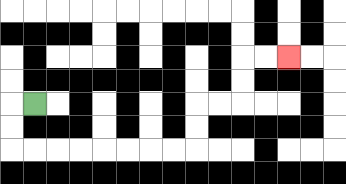{'start': '[1, 4]', 'end': '[12, 2]', 'path_directions': 'L,D,D,R,R,R,R,R,R,R,R,U,U,R,R,U,U,R,R', 'path_coordinates': '[[1, 4], [0, 4], [0, 5], [0, 6], [1, 6], [2, 6], [3, 6], [4, 6], [5, 6], [6, 6], [7, 6], [8, 6], [8, 5], [8, 4], [9, 4], [10, 4], [10, 3], [10, 2], [11, 2], [12, 2]]'}